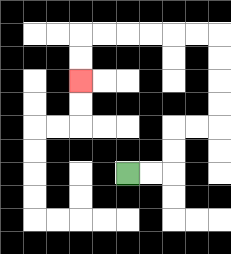{'start': '[5, 7]', 'end': '[3, 3]', 'path_directions': 'R,R,U,U,R,R,U,U,U,U,L,L,L,L,L,L,D,D', 'path_coordinates': '[[5, 7], [6, 7], [7, 7], [7, 6], [7, 5], [8, 5], [9, 5], [9, 4], [9, 3], [9, 2], [9, 1], [8, 1], [7, 1], [6, 1], [5, 1], [4, 1], [3, 1], [3, 2], [3, 3]]'}